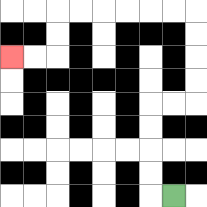{'start': '[7, 8]', 'end': '[0, 2]', 'path_directions': 'L,U,U,U,U,R,R,U,U,U,U,L,L,L,L,L,L,D,D,L,L', 'path_coordinates': '[[7, 8], [6, 8], [6, 7], [6, 6], [6, 5], [6, 4], [7, 4], [8, 4], [8, 3], [8, 2], [8, 1], [8, 0], [7, 0], [6, 0], [5, 0], [4, 0], [3, 0], [2, 0], [2, 1], [2, 2], [1, 2], [0, 2]]'}